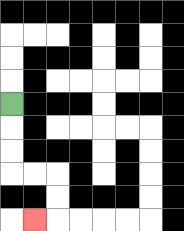{'start': '[0, 4]', 'end': '[1, 9]', 'path_directions': 'D,D,D,R,R,D,D,L', 'path_coordinates': '[[0, 4], [0, 5], [0, 6], [0, 7], [1, 7], [2, 7], [2, 8], [2, 9], [1, 9]]'}